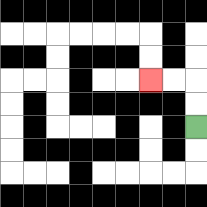{'start': '[8, 5]', 'end': '[6, 3]', 'path_directions': 'U,U,L,L', 'path_coordinates': '[[8, 5], [8, 4], [8, 3], [7, 3], [6, 3]]'}